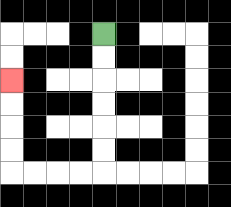{'start': '[4, 1]', 'end': '[0, 3]', 'path_directions': 'D,D,D,D,D,D,L,L,L,L,U,U,U,U', 'path_coordinates': '[[4, 1], [4, 2], [4, 3], [4, 4], [4, 5], [4, 6], [4, 7], [3, 7], [2, 7], [1, 7], [0, 7], [0, 6], [0, 5], [0, 4], [0, 3]]'}